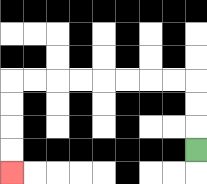{'start': '[8, 6]', 'end': '[0, 7]', 'path_directions': 'U,U,U,L,L,L,L,L,L,L,L,D,D,D,D', 'path_coordinates': '[[8, 6], [8, 5], [8, 4], [8, 3], [7, 3], [6, 3], [5, 3], [4, 3], [3, 3], [2, 3], [1, 3], [0, 3], [0, 4], [0, 5], [0, 6], [0, 7]]'}